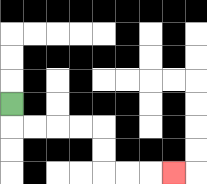{'start': '[0, 4]', 'end': '[7, 7]', 'path_directions': 'D,R,R,R,R,D,D,R,R,R', 'path_coordinates': '[[0, 4], [0, 5], [1, 5], [2, 5], [3, 5], [4, 5], [4, 6], [4, 7], [5, 7], [6, 7], [7, 7]]'}